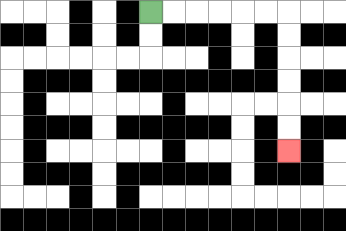{'start': '[6, 0]', 'end': '[12, 6]', 'path_directions': 'R,R,R,R,R,R,D,D,D,D,D,D', 'path_coordinates': '[[6, 0], [7, 0], [8, 0], [9, 0], [10, 0], [11, 0], [12, 0], [12, 1], [12, 2], [12, 3], [12, 4], [12, 5], [12, 6]]'}